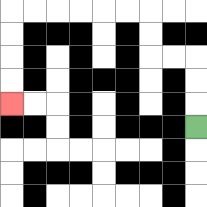{'start': '[8, 5]', 'end': '[0, 4]', 'path_directions': 'U,U,U,L,L,U,U,L,L,L,L,L,L,D,D,D,D', 'path_coordinates': '[[8, 5], [8, 4], [8, 3], [8, 2], [7, 2], [6, 2], [6, 1], [6, 0], [5, 0], [4, 0], [3, 0], [2, 0], [1, 0], [0, 0], [0, 1], [0, 2], [0, 3], [0, 4]]'}